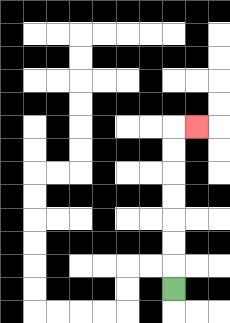{'start': '[7, 12]', 'end': '[8, 5]', 'path_directions': 'U,U,U,U,U,U,U,R', 'path_coordinates': '[[7, 12], [7, 11], [7, 10], [7, 9], [7, 8], [7, 7], [7, 6], [7, 5], [8, 5]]'}